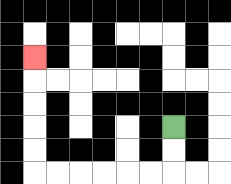{'start': '[7, 5]', 'end': '[1, 2]', 'path_directions': 'D,D,L,L,L,L,L,L,U,U,U,U,U', 'path_coordinates': '[[7, 5], [7, 6], [7, 7], [6, 7], [5, 7], [4, 7], [3, 7], [2, 7], [1, 7], [1, 6], [1, 5], [1, 4], [1, 3], [1, 2]]'}